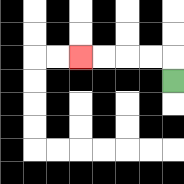{'start': '[7, 3]', 'end': '[3, 2]', 'path_directions': 'U,L,L,L,L', 'path_coordinates': '[[7, 3], [7, 2], [6, 2], [5, 2], [4, 2], [3, 2]]'}